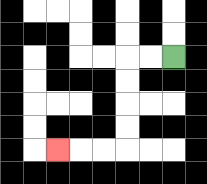{'start': '[7, 2]', 'end': '[2, 6]', 'path_directions': 'L,L,D,D,D,D,L,L,L', 'path_coordinates': '[[7, 2], [6, 2], [5, 2], [5, 3], [5, 4], [5, 5], [5, 6], [4, 6], [3, 6], [2, 6]]'}